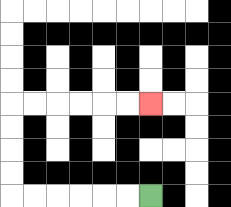{'start': '[6, 8]', 'end': '[6, 4]', 'path_directions': 'L,L,L,L,L,L,U,U,U,U,R,R,R,R,R,R', 'path_coordinates': '[[6, 8], [5, 8], [4, 8], [3, 8], [2, 8], [1, 8], [0, 8], [0, 7], [0, 6], [0, 5], [0, 4], [1, 4], [2, 4], [3, 4], [4, 4], [5, 4], [6, 4]]'}